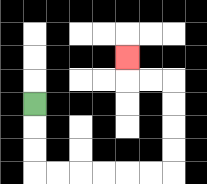{'start': '[1, 4]', 'end': '[5, 2]', 'path_directions': 'D,D,D,R,R,R,R,R,R,U,U,U,U,L,L,U', 'path_coordinates': '[[1, 4], [1, 5], [1, 6], [1, 7], [2, 7], [3, 7], [4, 7], [5, 7], [6, 7], [7, 7], [7, 6], [7, 5], [7, 4], [7, 3], [6, 3], [5, 3], [5, 2]]'}